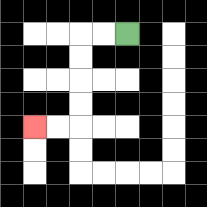{'start': '[5, 1]', 'end': '[1, 5]', 'path_directions': 'L,L,D,D,D,D,L,L', 'path_coordinates': '[[5, 1], [4, 1], [3, 1], [3, 2], [3, 3], [3, 4], [3, 5], [2, 5], [1, 5]]'}